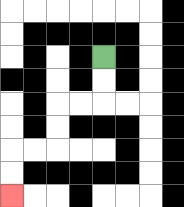{'start': '[4, 2]', 'end': '[0, 8]', 'path_directions': 'D,D,L,L,D,D,L,L,D,D', 'path_coordinates': '[[4, 2], [4, 3], [4, 4], [3, 4], [2, 4], [2, 5], [2, 6], [1, 6], [0, 6], [0, 7], [0, 8]]'}